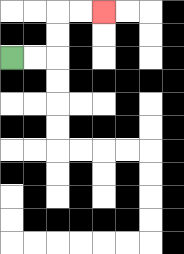{'start': '[0, 2]', 'end': '[4, 0]', 'path_directions': 'R,R,U,U,R,R', 'path_coordinates': '[[0, 2], [1, 2], [2, 2], [2, 1], [2, 0], [3, 0], [4, 0]]'}